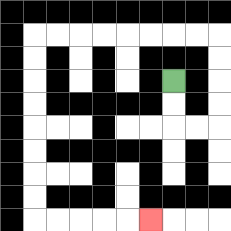{'start': '[7, 3]', 'end': '[6, 9]', 'path_directions': 'D,D,R,R,U,U,U,U,L,L,L,L,L,L,L,L,D,D,D,D,D,D,D,D,R,R,R,R,R', 'path_coordinates': '[[7, 3], [7, 4], [7, 5], [8, 5], [9, 5], [9, 4], [9, 3], [9, 2], [9, 1], [8, 1], [7, 1], [6, 1], [5, 1], [4, 1], [3, 1], [2, 1], [1, 1], [1, 2], [1, 3], [1, 4], [1, 5], [1, 6], [1, 7], [1, 8], [1, 9], [2, 9], [3, 9], [4, 9], [5, 9], [6, 9]]'}